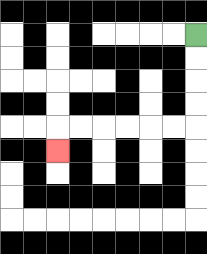{'start': '[8, 1]', 'end': '[2, 6]', 'path_directions': 'D,D,D,D,L,L,L,L,L,L,D', 'path_coordinates': '[[8, 1], [8, 2], [8, 3], [8, 4], [8, 5], [7, 5], [6, 5], [5, 5], [4, 5], [3, 5], [2, 5], [2, 6]]'}